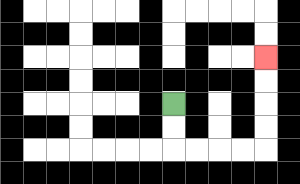{'start': '[7, 4]', 'end': '[11, 2]', 'path_directions': 'D,D,R,R,R,R,U,U,U,U', 'path_coordinates': '[[7, 4], [7, 5], [7, 6], [8, 6], [9, 6], [10, 6], [11, 6], [11, 5], [11, 4], [11, 3], [11, 2]]'}